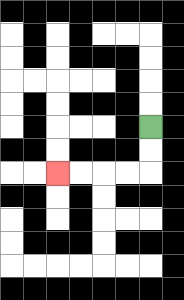{'start': '[6, 5]', 'end': '[2, 7]', 'path_directions': 'D,D,L,L,L,L', 'path_coordinates': '[[6, 5], [6, 6], [6, 7], [5, 7], [4, 7], [3, 7], [2, 7]]'}